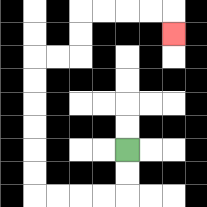{'start': '[5, 6]', 'end': '[7, 1]', 'path_directions': 'D,D,L,L,L,L,U,U,U,U,U,U,R,R,U,U,R,R,R,R,D', 'path_coordinates': '[[5, 6], [5, 7], [5, 8], [4, 8], [3, 8], [2, 8], [1, 8], [1, 7], [1, 6], [1, 5], [1, 4], [1, 3], [1, 2], [2, 2], [3, 2], [3, 1], [3, 0], [4, 0], [5, 0], [6, 0], [7, 0], [7, 1]]'}